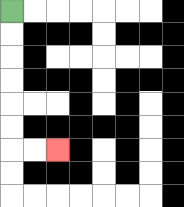{'start': '[0, 0]', 'end': '[2, 6]', 'path_directions': 'D,D,D,D,D,D,R,R', 'path_coordinates': '[[0, 0], [0, 1], [0, 2], [0, 3], [0, 4], [0, 5], [0, 6], [1, 6], [2, 6]]'}